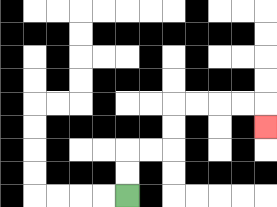{'start': '[5, 8]', 'end': '[11, 5]', 'path_directions': 'U,U,R,R,U,U,R,R,R,R,D', 'path_coordinates': '[[5, 8], [5, 7], [5, 6], [6, 6], [7, 6], [7, 5], [7, 4], [8, 4], [9, 4], [10, 4], [11, 4], [11, 5]]'}